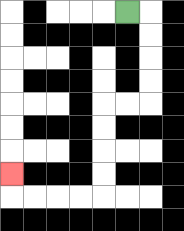{'start': '[5, 0]', 'end': '[0, 7]', 'path_directions': 'R,D,D,D,D,L,L,D,D,D,D,L,L,L,L,U', 'path_coordinates': '[[5, 0], [6, 0], [6, 1], [6, 2], [6, 3], [6, 4], [5, 4], [4, 4], [4, 5], [4, 6], [4, 7], [4, 8], [3, 8], [2, 8], [1, 8], [0, 8], [0, 7]]'}